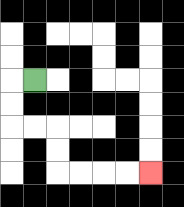{'start': '[1, 3]', 'end': '[6, 7]', 'path_directions': 'L,D,D,R,R,D,D,R,R,R,R', 'path_coordinates': '[[1, 3], [0, 3], [0, 4], [0, 5], [1, 5], [2, 5], [2, 6], [2, 7], [3, 7], [4, 7], [5, 7], [6, 7]]'}